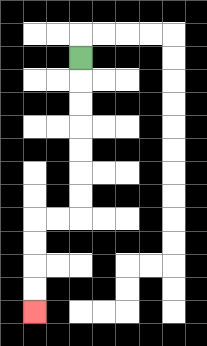{'start': '[3, 2]', 'end': '[1, 13]', 'path_directions': 'D,D,D,D,D,D,D,L,L,D,D,D,D', 'path_coordinates': '[[3, 2], [3, 3], [3, 4], [3, 5], [3, 6], [3, 7], [3, 8], [3, 9], [2, 9], [1, 9], [1, 10], [1, 11], [1, 12], [1, 13]]'}